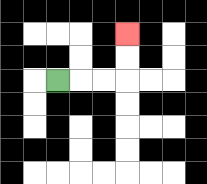{'start': '[2, 3]', 'end': '[5, 1]', 'path_directions': 'R,R,R,U,U', 'path_coordinates': '[[2, 3], [3, 3], [4, 3], [5, 3], [5, 2], [5, 1]]'}